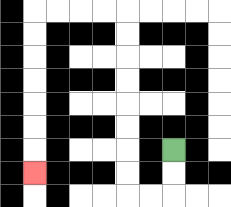{'start': '[7, 6]', 'end': '[1, 7]', 'path_directions': 'D,D,L,L,U,U,U,U,U,U,U,U,L,L,L,L,D,D,D,D,D,D,D', 'path_coordinates': '[[7, 6], [7, 7], [7, 8], [6, 8], [5, 8], [5, 7], [5, 6], [5, 5], [5, 4], [5, 3], [5, 2], [5, 1], [5, 0], [4, 0], [3, 0], [2, 0], [1, 0], [1, 1], [1, 2], [1, 3], [1, 4], [1, 5], [1, 6], [1, 7]]'}